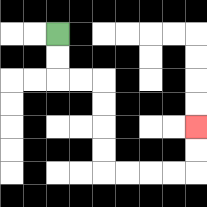{'start': '[2, 1]', 'end': '[8, 5]', 'path_directions': 'D,D,R,R,D,D,D,D,R,R,R,R,U,U', 'path_coordinates': '[[2, 1], [2, 2], [2, 3], [3, 3], [4, 3], [4, 4], [4, 5], [4, 6], [4, 7], [5, 7], [6, 7], [7, 7], [8, 7], [8, 6], [8, 5]]'}